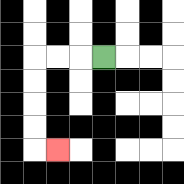{'start': '[4, 2]', 'end': '[2, 6]', 'path_directions': 'L,L,L,D,D,D,D,R', 'path_coordinates': '[[4, 2], [3, 2], [2, 2], [1, 2], [1, 3], [1, 4], [1, 5], [1, 6], [2, 6]]'}